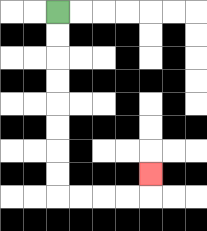{'start': '[2, 0]', 'end': '[6, 7]', 'path_directions': 'D,D,D,D,D,D,D,D,R,R,R,R,U', 'path_coordinates': '[[2, 0], [2, 1], [2, 2], [2, 3], [2, 4], [2, 5], [2, 6], [2, 7], [2, 8], [3, 8], [4, 8], [5, 8], [6, 8], [6, 7]]'}